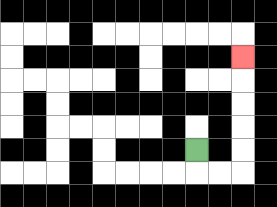{'start': '[8, 6]', 'end': '[10, 2]', 'path_directions': 'D,R,R,U,U,U,U,U', 'path_coordinates': '[[8, 6], [8, 7], [9, 7], [10, 7], [10, 6], [10, 5], [10, 4], [10, 3], [10, 2]]'}